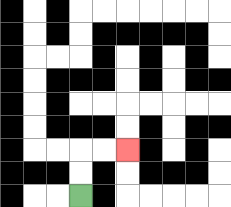{'start': '[3, 8]', 'end': '[5, 6]', 'path_directions': 'U,U,R,R', 'path_coordinates': '[[3, 8], [3, 7], [3, 6], [4, 6], [5, 6]]'}